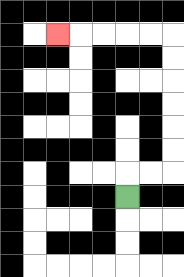{'start': '[5, 8]', 'end': '[2, 1]', 'path_directions': 'U,R,R,U,U,U,U,U,U,L,L,L,L,L', 'path_coordinates': '[[5, 8], [5, 7], [6, 7], [7, 7], [7, 6], [7, 5], [7, 4], [7, 3], [7, 2], [7, 1], [6, 1], [5, 1], [4, 1], [3, 1], [2, 1]]'}